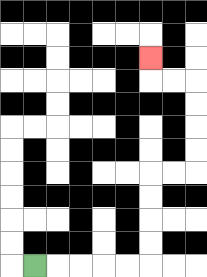{'start': '[1, 11]', 'end': '[6, 2]', 'path_directions': 'R,R,R,R,R,U,U,U,U,R,R,U,U,U,U,L,L,U', 'path_coordinates': '[[1, 11], [2, 11], [3, 11], [4, 11], [5, 11], [6, 11], [6, 10], [6, 9], [6, 8], [6, 7], [7, 7], [8, 7], [8, 6], [8, 5], [8, 4], [8, 3], [7, 3], [6, 3], [6, 2]]'}